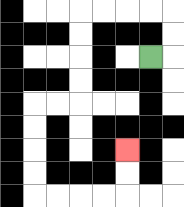{'start': '[6, 2]', 'end': '[5, 6]', 'path_directions': 'R,U,U,L,L,L,L,D,D,D,D,L,L,D,D,D,D,R,R,R,R,U,U', 'path_coordinates': '[[6, 2], [7, 2], [7, 1], [7, 0], [6, 0], [5, 0], [4, 0], [3, 0], [3, 1], [3, 2], [3, 3], [3, 4], [2, 4], [1, 4], [1, 5], [1, 6], [1, 7], [1, 8], [2, 8], [3, 8], [4, 8], [5, 8], [5, 7], [5, 6]]'}